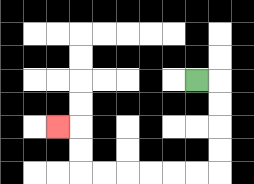{'start': '[8, 3]', 'end': '[2, 5]', 'path_directions': 'R,D,D,D,D,L,L,L,L,L,L,U,U,L', 'path_coordinates': '[[8, 3], [9, 3], [9, 4], [9, 5], [9, 6], [9, 7], [8, 7], [7, 7], [6, 7], [5, 7], [4, 7], [3, 7], [3, 6], [3, 5], [2, 5]]'}